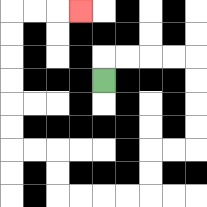{'start': '[4, 3]', 'end': '[3, 0]', 'path_directions': 'U,R,R,R,R,D,D,D,D,L,L,D,D,L,L,L,L,U,U,L,L,U,U,U,U,U,U,R,R,R', 'path_coordinates': '[[4, 3], [4, 2], [5, 2], [6, 2], [7, 2], [8, 2], [8, 3], [8, 4], [8, 5], [8, 6], [7, 6], [6, 6], [6, 7], [6, 8], [5, 8], [4, 8], [3, 8], [2, 8], [2, 7], [2, 6], [1, 6], [0, 6], [0, 5], [0, 4], [0, 3], [0, 2], [0, 1], [0, 0], [1, 0], [2, 0], [3, 0]]'}